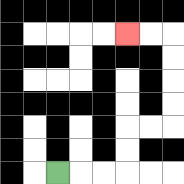{'start': '[2, 7]', 'end': '[5, 1]', 'path_directions': 'R,R,R,U,U,R,R,U,U,U,U,L,L', 'path_coordinates': '[[2, 7], [3, 7], [4, 7], [5, 7], [5, 6], [5, 5], [6, 5], [7, 5], [7, 4], [7, 3], [7, 2], [7, 1], [6, 1], [5, 1]]'}